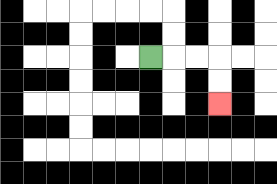{'start': '[6, 2]', 'end': '[9, 4]', 'path_directions': 'R,R,R,D,D', 'path_coordinates': '[[6, 2], [7, 2], [8, 2], [9, 2], [9, 3], [9, 4]]'}